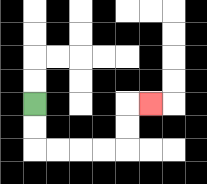{'start': '[1, 4]', 'end': '[6, 4]', 'path_directions': 'D,D,R,R,R,R,U,U,R', 'path_coordinates': '[[1, 4], [1, 5], [1, 6], [2, 6], [3, 6], [4, 6], [5, 6], [5, 5], [5, 4], [6, 4]]'}